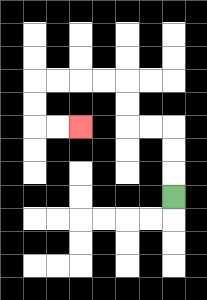{'start': '[7, 8]', 'end': '[3, 5]', 'path_directions': 'U,U,U,L,L,U,U,L,L,L,L,D,D,R,R', 'path_coordinates': '[[7, 8], [7, 7], [7, 6], [7, 5], [6, 5], [5, 5], [5, 4], [5, 3], [4, 3], [3, 3], [2, 3], [1, 3], [1, 4], [1, 5], [2, 5], [3, 5]]'}